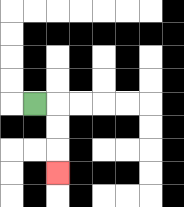{'start': '[1, 4]', 'end': '[2, 7]', 'path_directions': 'R,D,D,D', 'path_coordinates': '[[1, 4], [2, 4], [2, 5], [2, 6], [2, 7]]'}